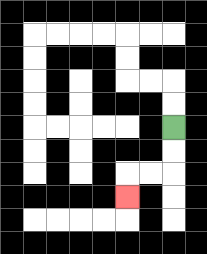{'start': '[7, 5]', 'end': '[5, 8]', 'path_directions': 'D,D,L,L,D', 'path_coordinates': '[[7, 5], [7, 6], [7, 7], [6, 7], [5, 7], [5, 8]]'}